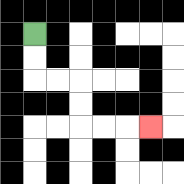{'start': '[1, 1]', 'end': '[6, 5]', 'path_directions': 'D,D,R,R,D,D,R,R,R', 'path_coordinates': '[[1, 1], [1, 2], [1, 3], [2, 3], [3, 3], [3, 4], [3, 5], [4, 5], [5, 5], [6, 5]]'}